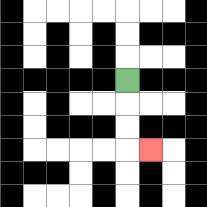{'start': '[5, 3]', 'end': '[6, 6]', 'path_directions': 'D,D,D,R', 'path_coordinates': '[[5, 3], [5, 4], [5, 5], [5, 6], [6, 6]]'}